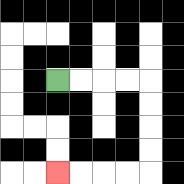{'start': '[2, 3]', 'end': '[2, 7]', 'path_directions': 'R,R,R,R,D,D,D,D,L,L,L,L', 'path_coordinates': '[[2, 3], [3, 3], [4, 3], [5, 3], [6, 3], [6, 4], [6, 5], [6, 6], [6, 7], [5, 7], [4, 7], [3, 7], [2, 7]]'}